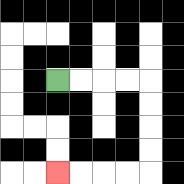{'start': '[2, 3]', 'end': '[2, 7]', 'path_directions': 'R,R,R,R,D,D,D,D,L,L,L,L', 'path_coordinates': '[[2, 3], [3, 3], [4, 3], [5, 3], [6, 3], [6, 4], [6, 5], [6, 6], [6, 7], [5, 7], [4, 7], [3, 7], [2, 7]]'}